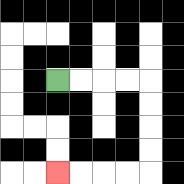{'start': '[2, 3]', 'end': '[2, 7]', 'path_directions': 'R,R,R,R,D,D,D,D,L,L,L,L', 'path_coordinates': '[[2, 3], [3, 3], [4, 3], [5, 3], [6, 3], [6, 4], [6, 5], [6, 6], [6, 7], [5, 7], [4, 7], [3, 7], [2, 7]]'}